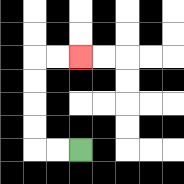{'start': '[3, 6]', 'end': '[3, 2]', 'path_directions': 'L,L,U,U,U,U,R,R', 'path_coordinates': '[[3, 6], [2, 6], [1, 6], [1, 5], [1, 4], [1, 3], [1, 2], [2, 2], [3, 2]]'}